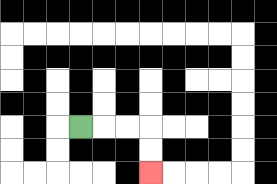{'start': '[3, 5]', 'end': '[6, 7]', 'path_directions': 'R,R,R,D,D', 'path_coordinates': '[[3, 5], [4, 5], [5, 5], [6, 5], [6, 6], [6, 7]]'}